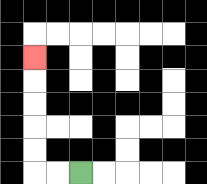{'start': '[3, 7]', 'end': '[1, 2]', 'path_directions': 'L,L,U,U,U,U,U', 'path_coordinates': '[[3, 7], [2, 7], [1, 7], [1, 6], [1, 5], [1, 4], [1, 3], [1, 2]]'}